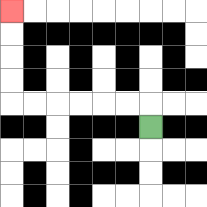{'start': '[6, 5]', 'end': '[0, 0]', 'path_directions': 'U,L,L,L,L,L,L,U,U,U,U', 'path_coordinates': '[[6, 5], [6, 4], [5, 4], [4, 4], [3, 4], [2, 4], [1, 4], [0, 4], [0, 3], [0, 2], [0, 1], [0, 0]]'}